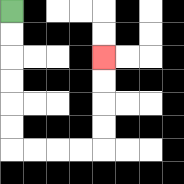{'start': '[0, 0]', 'end': '[4, 2]', 'path_directions': 'D,D,D,D,D,D,R,R,R,R,U,U,U,U', 'path_coordinates': '[[0, 0], [0, 1], [0, 2], [0, 3], [0, 4], [0, 5], [0, 6], [1, 6], [2, 6], [3, 6], [4, 6], [4, 5], [4, 4], [4, 3], [4, 2]]'}